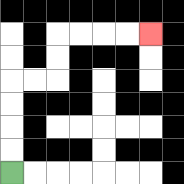{'start': '[0, 7]', 'end': '[6, 1]', 'path_directions': 'U,U,U,U,R,R,U,U,R,R,R,R', 'path_coordinates': '[[0, 7], [0, 6], [0, 5], [0, 4], [0, 3], [1, 3], [2, 3], [2, 2], [2, 1], [3, 1], [4, 1], [5, 1], [6, 1]]'}